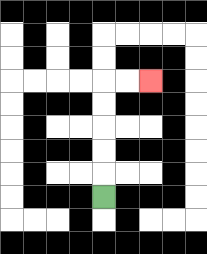{'start': '[4, 8]', 'end': '[6, 3]', 'path_directions': 'U,U,U,U,U,R,R', 'path_coordinates': '[[4, 8], [4, 7], [4, 6], [4, 5], [4, 4], [4, 3], [5, 3], [6, 3]]'}